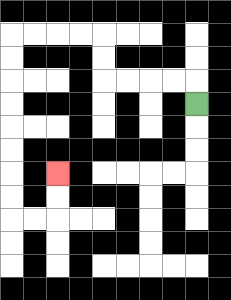{'start': '[8, 4]', 'end': '[2, 7]', 'path_directions': 'U,L,L,L,L,U,U,L,L,L,L,D,D,D,D,D,D,D,D,R,R,U,U', 'path_coordinates': '[[8, 4], [8, 3], [7, 3], [6, 3], [5, 3], [4, 3], [4, 2], [4, 1], [3, 1], [2, 1], [1, 1], [0, 1], [0, 2], [0, 3], [0, 4], [0, 5], [0, 6], [0, 7], [0, 8], [0, 9], [1, 9], [2, 9], [2, 8], [2, 7]]'}